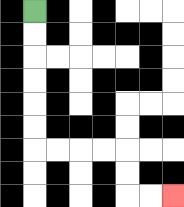{'start': '[1, 0]', 'end': '[7, 8]', 'path_directions': 'D,D,D,D,D,D,R,R,R,R,D,D,R,R', 'path_coordinates': '[[1, 0], [1, 1], [1, 2], [1, 3], [1, 4], [1, 5], [1, 6], [2, 6], [3, 6], [4, 6], [5, 6], [5, 7], [5, 8], [6, 8], [7, 8]]'}